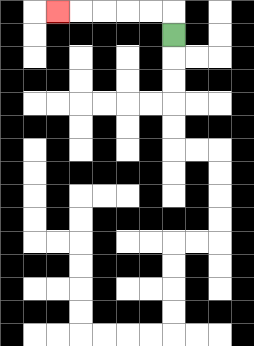{'start': '[7, 1]', 'end': '[2, 0]', 'path_directions': 'U,L,L,L,L,L', 'path_coordinates': '[[7, 1], [7, 0], [6, 0], [5, 0], [4, 0], [3, 0], [2, 0]]'}